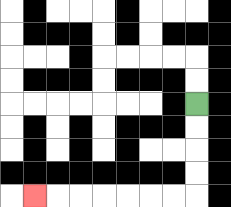{'start': '[8, 4]', 'end': '[1, 8]', 'path_directions': 'D,D,D,D,L,L,L,L,L,L,L', 'path_coordinates': '[[8, 4], [8, 5], [8, 6], [8, 7], [8, 8], [7, 8], [6, 8], [5, 8], [4, 8], [3, 8], [2, 8], [1, 8]]'}